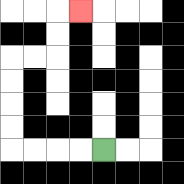{'start': '[4, 6]', 'end': '[3, 0]', 'path_directions': 'L,L,L,L,U,U,U,U,R,R,U,U,R', 'path_coordinates': '[[4, 6], [3, 6], [2, 6], [1, 6], [0, 6], [0, 5], [0, 4], [0, 3], [0, 2], [1, 2], [2, 2], [2, 1], [2, 0], [3, 0]]'}